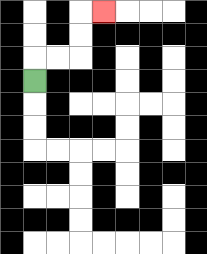{'start': '[1, 3]', 'end': '[4, 0]', 'path_directions': 'U,R,R,U,U,R', 'path_coordinates': '[[1, 3], [1, 2], [2, 2], [3, 2], [3, 1], [3, 0], [4, 0]]'}